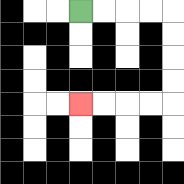{'start': '[3, 0]', 'end': '[3, 4]', 'path_directions': 'R,R,R,R,D,D,D,D,L,L,L,L', 'path_coordinates': '[[3, 0], [4, 0], [5, 0], [6, 0], [7, 0], [7, 1], [7, 2], [7, 3], [7, 4], [6, 4], [5, 4], [4, 4], [3, 4]]'}